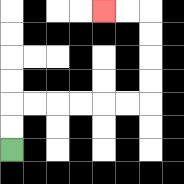{'start': '[0, 6]', 'end': '[4, 0]', 'path_directions': 'U,U,R,R,R,R,R,R,U,U,U,U,L,L', 'path_coordinates': '[[0, 6], [0, 5], [0, 4], [1, 4], [2, 4], [3, 4], [4, 4], [5, 4], [6, 4], [6, 3], [6, 2], [6, 1], [6, 0], [5, 0], [4, 0]]'}